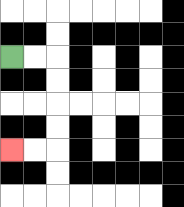{'start': '[0, 2]', 'end': '[0, 6]', 'path_directions': 'R,R,D,D,D,D,L,L', 'path_coordinates': '[[0, 2], [1, 2], [2, 2], [2, 3], [2, 4], [2, 5], [2, 6], [1, 6], [0, 6]]'}